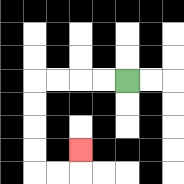{'start': '[5, 3]', 'end': '[3, 6]', 'path_directions': 'L,L,L,L,D,D,D,D,R,R,U', 'path_coordinates': '[[5, 3], [4, 3], [3, 3], [2, 3], [1, 3], [1, 4], [1, 5], [1, 6], [1, 7], [2, 7], [3, 7], [3, 6]]'}